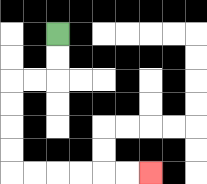{'start': '[2, 1]', 'end': '[6, 7]', 'path_directions': 'D,D,L,L,D,D,D,D,R,R,R,R,R,R', 'path_coordinates': '[[2, 1], [2, 2], [2, 3], [1, 3], [0, 3], [0, 4], [0, 5], [0, 6], [0, 7], [1, 7], [2, 7], [3, 7], [4, 7], [5, 7], [6, 7]]'}